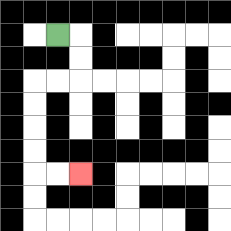{'start': '[2, 1]', 'end': '[3, 7]', 'path_directions': 'R,D,D,L,L,D,D,D,D,R,R', 'path_coordinates': '[[2, 1], [3, 1], [3, 2], [3, 3], [2, 3], [1, 3], [1, 4], [1, 5], [1, 6], [1, 7], [2, 7], [3, 7]]'}